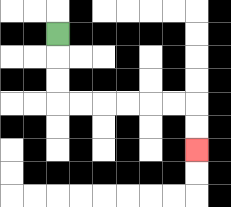{'start': '[2, 1]', 'end': '[8, 6]', 'path_directions': 'D,D,D,R,R,R,R,R,R,D,D', 'path_coordinates': '[[2, 1], [2, 2], [2, 3], [2, 4], [3, 4], [4, 4], [5, 4], [6, 4], [7, 4], [8, 4], [8, 5], [8, 6]]'}